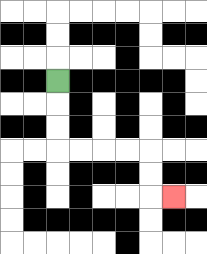{'start': '[2, 3]', 'end': '[7, 8]', 'path_directions': 'D,D,D,R,R,R,R,D,D,R', 'path_coordinates': '[[2, 3], [2, 4], [2, 5], [2, 6], [3, 6], [4, 6], [5, 6], [6, 6], [6, 7], [6, 8], [7, 8]]'}